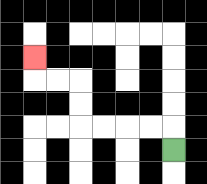{'start': '[7, 6]', 'end': '[1, 2]', 'path_directions': 'U,L,L,L,L,U,U,L,L,U', 'path_coordinates': '[[7, 6], [7, 5], [6, 5], [5, 5], [4, 5], [3, 5], [3, 4], [3, 3], [2, 3], [1, 3], [1, 2]]'}